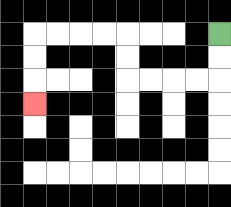{'start': '[9, 1]', 'end': '[1, 4]', 'path_directions': 'D,D,L,L,L,L,U,U,L,L,L,L,D,D,D', 'path_coordinates': '[[9, 1], [9, 2], [9, 3], [8, 3], [7, 3], [6, 3], [5, 3], [5, 2], [5, 1], [4, 1], [3, 1], [2, 1], [1, 1], [1, 2], [1, 3], [1, 4]]'}